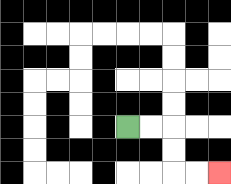{'start': '[5, 5]', 'end': '[9, 7]', 'path_directions': 'R,R,D,D,R,R', 'path_coordinates': '[[5, 5], [6, 5], [7, 5], [7, 6], [7, 7], [8, 7], [9, 7]]'}